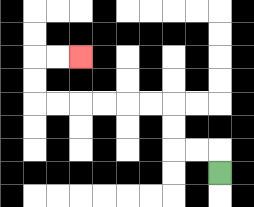{'start': '[9, 7]', 'end': '[3, 2]', 'path_directions': 'U,L,L,U,U,L,L,L,L,L,L,U,U,R,R', 'path_coordinates': '[[9, 7], [9, 6], [8, 6], [7, 6], [7, 5], [7, 4], [6, 4], [5, 4], [4, 4], [3, 4], [2, 4], [1, 4], [1, 3], [1, 2], [2, 2], [3, 2]]'}